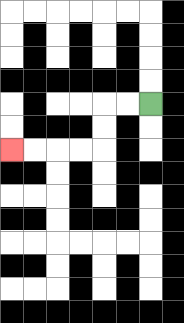{'start': '[6, 4]', 'end': '[0, 6]', 'path_directions': 'L,L,D,D,L,L,L,L', 'path_coordinates': '[[6, 4], [5, 4], [4, 4], [4, 5], [4, 6], [3, 6], [2, 6], [1, 6], [0, 6]]'}